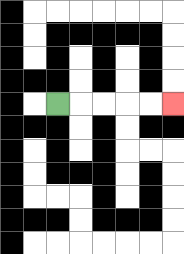{'start': '[2, 4]', 'end': '[7, 4]', 'path_directions': 'R,R,R,R,R', 'path_coordinates': '[[2, 4], [3, 4], [4, 4], [5, 4], [6, 4], [7, 4]]'}